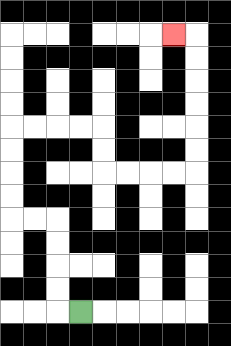{'start': '[3, 13]', 'end': '[7, 1]', 'path_directions': 'L,U,U,U,U,L,L,U,U,U,U,R,R,R,R,D,D,R,R,R,R,U,U,U,U,U,U,L', 'path_coordinates': '[[3, 13], [2, 13], [2, 12], [2, 11], [2, 10], [2, 9], [1, 9], [0, 9], [0, 8], [0, 7], [0, 6], [0, 5], [1, 5], [2, 5], [3, 5], [4, 5], [4, 6], [4, 7], [5, 7], [6, 7], [7, 7], [8, 7], [8, 6], [8, 5], [8, 4], [8, 3], [8, 2], [8, 1], [7, 1]]'}